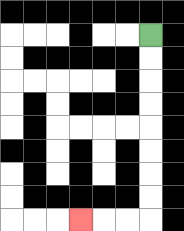{'start': '[6, 1]', 'end': '[3, 9]', 'path_directions': 'D,D,D,D,D,D,D,D,L,L,L', 'path_coordinates': '[[6, 1], [6, 2], [6, 3], [6, 4], [6, 5], [6, 6], [6, 7], [6, 8], [6, 9], [5, 9], [4, 9], [3, 9]]'}